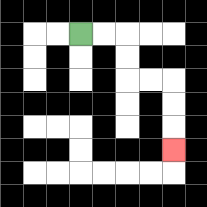{'start': '[3, 1]', 'end': '[7, 6]', 'path_directions': 'R,R,D,D,R,R,D,D,D', 'path_coordinates': '[[3, 1], [4, 1], [5, 1], [5, 2], [5, 3], [6, 3], [7, 3], [7, 4], [7, 5], [7, 6]]'}